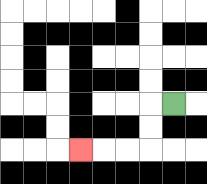{'start': '[7, 4]', 'end': '[3, 6]', 'path_directions': 'L,D,D,L,L,L', 'path_coordinates': '[[7, 4], [6, 4], [6, 5], [6, 6], [5, 6], [4, 6], [3, 6]]'}